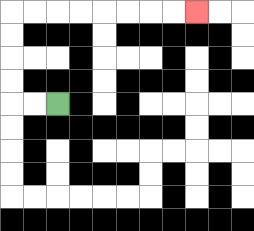{'start': '[2, 4]', 'end': '[8, 0]', 'path_directions': 'L,L,U,U,U,U,R,R,R,R,R,R,R,R', 'path_coordinates': '[[2, 4], [1, 4], [0, 4], [0, 3], [0, 2], [0, 1], [0, 0], [1, 0], [2, 0], [3, 0], [4, 0], [5, 0], [6, 0], [7, 0], [8, 0]]'}